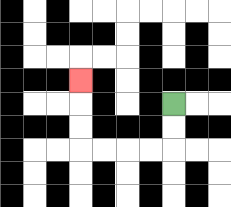{'start': '[7, 4]', 'end': '[3, 3]', 'path_directions': 'D,D,L,L,L,L,U,U,U', 'path_coordinates': '[[7, 4], [7, 5], [7, 6], [6, 6], [5, 6], [4, 6], [3, 6], [3, 5], [3, 4], [3, 3]]'}